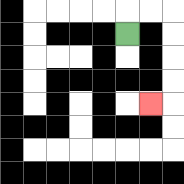{'start': '[5, 1]', 'end': '[6, 4]', 'path_directions': 'U,R,R,D,D,D,D,L', 'path_coordinates': '[[5, 1], [5, 0], [6, 0], [7, 0], [7, 1], [7, 2], [7, 3], [7, 4], [6, 4]]'}